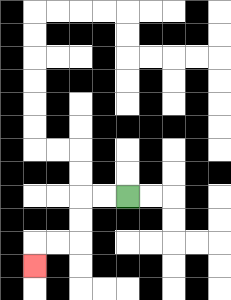{'start': '[5, 8]', 'end': '[1, 11]', 'path_directions': 'L,L,D,D,L,L,D', 'path_coordinates': '[[5, 8], [4, 8], [3, 8], [3, 9], [3, 10], [2, 10], [1, 10], [1, 11]]'}